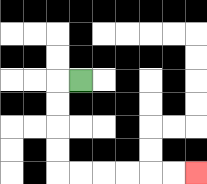{'start': '[3, 3]', 'end': '[8, 7]', 'path_directions': 'L,D,D,D,D,R,R,R,R,R,R', 'path_coordinates': '[[3, 3], [2, 3], [2, 4], [2, 5], [2, 6], [2, 7], [3, 7], [4, 7], [5, 7], [6, 7], [7, 7], [8, 7]]'}